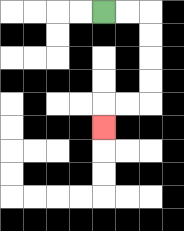{'start': '[4, 0]', 'end': '[4, 5]', 'path_directions': 'R,R,D,D,D,D,L,L,D', 'path_coordinates': '[[4, 0], [5, 0], [6, 0], [6, 1], [6, 2], [6, 3], [6, 4], [5, 4], [4, 4], [4, 5]]'}